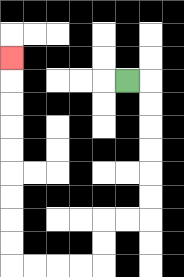{'start': '[5, 3]', 'end': '[0, 2]', 'path_directions': 'R,D,D,D,D,D,D,L,L,D,D,L,L,L,L,U,U,U,U,U,U,U,U,U', 'path_coordinates': '[[5, 3], [6, 3], [6, 4], [6, 5], [6, 6], [6, 7], [6, 8], [6, 9], [5, 9], [4, 9], [4, 10], [4, 11], [3, 11], [2, 11], [1, 11], [0, 11], [0, 10], [0, 9], [0, 8], [0, 7], [0, 6], [0, 5], [0, 4], [0, 3], [0, 2]]'}